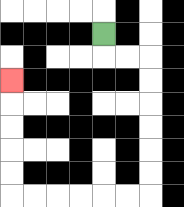{'start': '[4, 1]', 'end': '[0, 3]', 'path_directions': 'D,R,R,D,D,D,D,D,D,L,L,L,L,L,L,U,U,U,U,U', 'path_coordinates': '[[4, 1], [4, 2], [5, 2], [6, 2], [6, 3], [6, 4], [6, 5], [6, 6], [6, 7], [6, 8], [5, 8], [4, 8], [3, 8], [2, 8], [1, 8], [0, 8], [0, 7], [0, 6], [0, 5], [0, 4], [0, 3]]'}